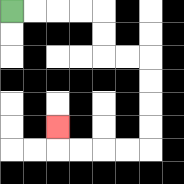{'start': '[0, 0]', 'end': '[2, 5]', 'path_directions': 'R,R,R,R,D,D,R,R,D,D,D,D,L,L,L,L,U', 'path_coordinates': '[[0, 0], [1, 0], [2, 0], [3, 0], [4, 0], [4, 1], [4, 2], [5, 2], [6, 2], [6, 3], [6, 4], [6, 5], [6, 6], [5, 6], [4, 6], [3, 6], [2, 6], [2, 5]]'}